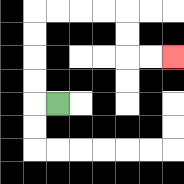{'start': '[2, 4]', 'end': '[7, 2]', 'path_directions': 'L,U,U,U,U,R,R,R,R,D,D,R,R', 'path_coordinates': '[[2, 4], [1, 4], [1, 3], [1, 2], [1, 1], [1, 0], [2, 0], [3, 0], [4, 0], [5, 0], [5, 1], [5, 2], [6, 2], [7, 2]]'}